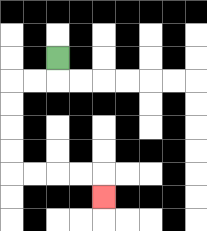{'start': '[2, 2]', 'end': '[4, 8]', 'path_directions': 'D,L,L,D,D,D,D,R,R,R,R,D', 'path_coordinates': '[[2, 2], [2, 3], [1, 3], [0, 3], [0, 4], [0, 5], [0, 6], [0, 7], [1, 7], [2, 7], [3, 7], [4, 7], [4, 8]]'}